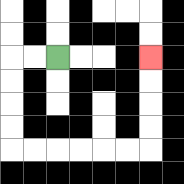{'start': '[2, 2]', 'end': '[6, 2]', 'path_directions': 'L,L,D,D,D,D,R,R,R,R,R,R,U,U,U,U', 'path_coordinates': '[[2, 2], [1, 2], [0, 2], [0, 3], [0, 4], [0, 5], [0, 6], [1, 6], [2, 6], [3, 6], [4, 6], [5, 6], [6, 6], [6, 5], [6, 4], [6, 3], [6, 2]]'}